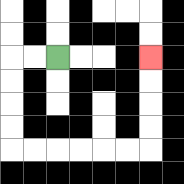{'start': '[2, 2]', 'end': '[6, 2]', 'path_directions': 'L,L,D,D,D,D,R,R,R,R,R,R,U,U,U,U', 'path_coordinates': '[[2, 2], [1, 2], [0, 2], [0, 3], [0, 4], [0, 5], [0, 6], [1, 6], [2, 6], [3, 6], [4, 6], [5, 6], [6, 6], [6, 5], [6, 4], [6, 3], [6, 2]]'}